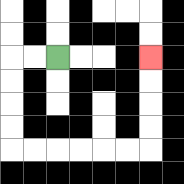{'start': '[2, 2]', 'end': '[6, 2]', 'path_directions': 'L,L,D,D,D,D,R,R,R,R,R,R,U,U,U,U', 'path_coordinates': '[[2, 2], [1, 2], [0, 2], [0, 3], [0, 4], [0, 5], [0, 6], [1, 6], [2, 6], [3, 6], [4, 6], [5, 6], [6, 6], [6, 5], [6, 4], [6, 3], [6, 2]]'}